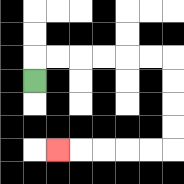{'start': '[1, 3]', 'end': '[2, 6]', 'path_directions': 'U,R,R,R,R,R,R,D,D,D,D,L,L,L,L,L', 'path_coordinates': '[[1, 3], [1, 2], [2, 2], [3, 2], [4, 2], [5, 2], [6, 2], [7, 2], [7, 3], [7, 4], [7, 5], [7, 6], [6, 6], [5, 6], [4, 6], [3, 6], [2, 6]]'}